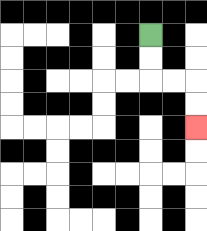{'start': '[6, 1]', 'end': '[8, 5]', 'path_directions': 'D,D,R,R,D,D', 'path_coordinates': '[[6, 1], [6, 2], [6, 3], [7, 3], [8, 3], [8, 4], [8, 5]]'}